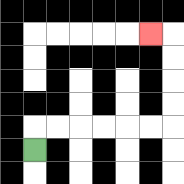{'start': '[1, 6]', 'end': '[6, 1]', 'path_directions': 'U,R,R,R,R,R,R,U,U,U,U,L', 'path_coordinates': '[[1, 6], [1, 5], [2, 5], [3, 5], [4, 5], [5, 5], [6, 5], [7, 5], [7, 4], [7, 3], [7, 2], [7, 1], [6, 1]]'}